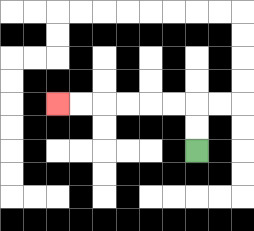{'start': '[8, 6]', 'end': '[2, 4]', 'path_directions': 'U,U,L,L,L,L,L,L', 'path_coordinates': '[[8, 6], [8, 5], [8, 4], [7, 4], [6, 4], [5, 4], [4, 4], [3, 4], [2, 4]]'}